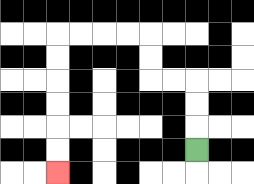{'start': '[8, 6]', 'end': '[2, 7]', 'path_directions': 'U,U,U,L,L,U,U,L,L,L,L,D,D,D,D,D,D', 'path_coordinates': '[[8, 6], [8, 5], [8, 4], [8, 3], [7, 3], [6, 3], [6, 2], [6, 1], [5, 1], [4, 1], [3, 1], [2, 1], [2, 2], [2, 3], [2, 4], [2, 5], [2, 6], [2, 7]]'}